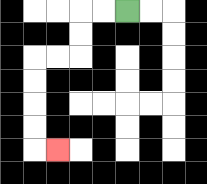{'start': '[5, 0]', 'end': '[2, 6]', 'path_directions': 'L,L,D,D,L,L,D,D,D,D,R', 'path_coordinates': '[[5, 0], [4, 0], [3, 0], [3, 1], [3, 2], [2, 2], [1, 2], [1, 3], [1, 4], [1, 5], [1, 6], [2, 6]]'}